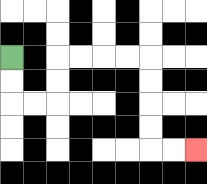{'start': '[0, 2]', 'end': '[8, 6]', 'path_directions': 'D,D,R,R,U,U,R,R,R,R,D,D,D,D,R,R', 'path_coordinates': '[[0, 2], [0, 3], [0, 4], [1, 4], [2, 4], [2, 3], [2, 2], [3, 2], [4, 2], [5, 2], [6, 2], [6, 3], [6, 4], [6, 5], [6, 6], [7, 6], [8, 6]]'}